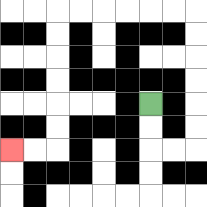{'start': '[6, 4]', 'end': '[0, 6]', 'path_directions': 'D,D,R,R,U,U,U,U,U,U,L,L,L,L,L,L,D,D,D,D,D,D,L,L', 'path_coordinates': '[[6, 4], [6, 5], [6, 6], [7, 6], [8, 6], [8, 5], [8, 4], [8, 3], [8, 2], [8, 1], [8, 0], [7, 0], [6, 0], [5, 0], [4, 0], [3, 0], [2, 0], [2, 1], [2, 2], [2, 3], [2, 4], [2, 5], [2, 6], [1, 6], [0, 6]]'}